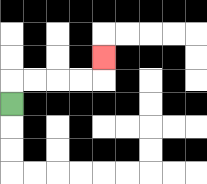{'start': '[0, 4]', 'end': '[4, 2]', 'path_directions': 'U,R,R,R,R,U', 'path_coordinates': '[[0, 4], [0, 3], [1, 3], [2, 3], [3, 3], [4, 3], [4, 2]]'}